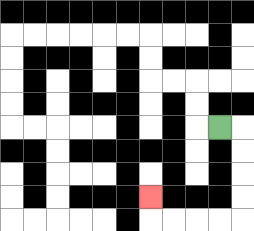{'start': '[9, 5]', 'end': '[6, 8]', 'path_directions': 'R,D,D,D,D,L,L,L,L,U', 'path_coordinates': '[[9, 5], [10, 5], [10, 6], [10, 7], [10, 8], [10, 9], [9, 9], [8, 9], [7, 9], [6, 9], [6, 8]]'}